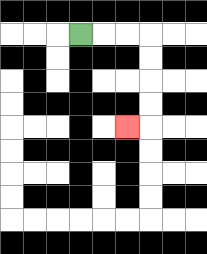{'start': '[3, 1]', 'end': '[5, 5]', 'path_directions': 'R,R,R,D,D,D,D,L', 'path_coordinates': '[[3, 1], [4, 1], [5, 1], [6, 1], [6, 2], [6, 3], [6, 4], [6, 5], [5, 5]]'}